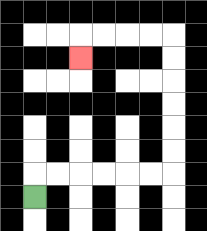{'start': '[1, 8]', 'end': '[3, 2]', 'path_directions': 'U,R,R,R,R,R,R,U,U,U,U,U,U,L,L,L,L,D', 'path_coordinates': '[[1, 8], [1, 7], [2, 7], [3, 7], [4, 7], [5, 7], [6, 7], [7, 7], [7, 6], [7, 5], [7, 4], [7, 3], [7, 2], [7, 1], [6, 1], [5, 1], [4, 1], [3, 1], [3, 2]]'}